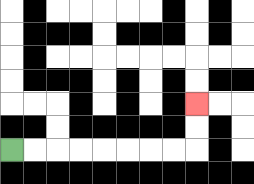{'start': '[0, 6]', 'end': '[8, 4]', 'path_directions': 'R,R,R,R,R,R,R,R,U,U', 'path_coordinates': '[[0, 6], [1, 6], [2, 6], [3, 6], [4, 6], [5, 6], [6, 6], [7, 6], [8, 6], [8, 5], [8, 4]]'}